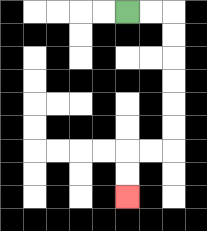{'start': '[5, 0]', 'end': '[5, 8]', 'path_directions': 'R,R,D,D,D,D,D,D,L,L,D,D', 'path_coordinates': '[[5, 0], [6, 0], [7, 0], [7, 1], [7, 2], [7, 3], [7, 4], [7, 5], [7, 6], [6, 6], [5, 6], [5, 7], [5, 8]]'}